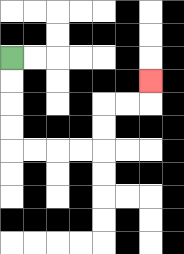{'start': '[0, 2]', 'end': '[6, 3]', 'path_directions': 'D,D,D,D,R,R,R,R,U,U,R,R,U', 'path_coordinates': '[[0, 2], [0, 3], [0, 4], [0, 5], [0, 6], [1, 6], [2, 6], [3, 6], [4, 6], [4, 5], [4, 4], [5, 4], [6, 4], [6, 3]]'}